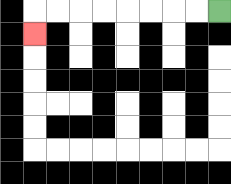{'start': '[9, 0]', 'end': '[1, 1]', 'path_directions': 'L,L,L,L,L,L,L,L,D', 'path_coordinates': '[[9, 0], [8, 0], [7, 0], [6, 0], [5, 0], [4, 0], [3, 0], [2, 0], [1, 0], [1, 1]]'}